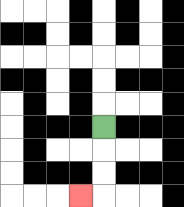{'start': '[4, 5]', 'end': '[3, 8]', 'path_directions': 'D,D,D,L', 'path_coordinates': '[[4, 5], [4, 6], [4, 7], [4, 8], [3, 8]]'}